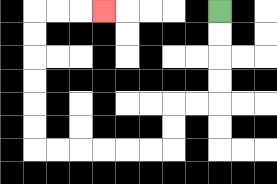{'start': '[9, 0]', 'end': '[4, 0]', 'path_directions': 'D,D,D,D,L,L,D,D,L,L,L,L,L,L,U,U,U,U,U,U,R,R,R', 'path_coordinates': '[[9, 0], [9, 1], [9, 2], [9, 3], [9, 4], [8, 4], [7, 4], [7, 5], [7, 6], [6, 6], [5, 6], [4, 6], [3, 6], [2, 6], [1, 6], [1, 5], [1, 4], [1, 3], [1, 2], [1, 1], [1, 0], [2, 0], [3, 0], [4, 0]]'}